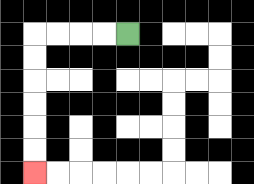{'start': '[5, 1]', 'end': '[1, 7]', 'path_directions': 'L,L,L,L,D,D,D,D,D,D', 'path_coordinates': '[[5, 1], [4, 1], [3, 1], [2, 1], [1, 1], [1, 2], [1, 3], [1, 4], [1, 5], [1, 6], [1, 7]]'}